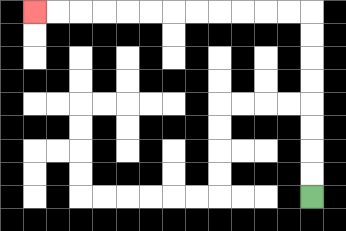{'start': '[13, 8]', 'end': '[1, 0]', 'path_directions': 'U,U,U,U,U,U,U,U,L,L,L,L,L,L,L,L,L,L,L,L', 'path_coordinates': '[[13, 8], [13, 7], [13, 6], [13, 5], [13, 4], [13, 3], [13, 2], [13, 1], [13, 0], [12, 0], [11, 0], [10, 0], [9, 0], [8, 0], [7, 0], [6, 0], [5, 0], [4, 0], [3, 0], [2, 0], [1, 0]]'}